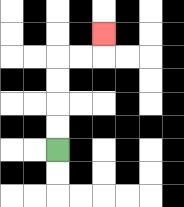{'start': '[2, 6]', 'end': '[4, 1]', 'path_directions': 'U,U,U,U,R,R,U', 'path_coordinates': '[[2, 6], [2, 5], [2, 4], [2, 3], [2, 2], [3, 2], [4, 2], [4, 1]]'}